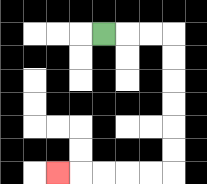{'start': '[4, 1]', 'end': '[2, 7]', 'path_directions': 'R,R,R,D,D,D,D,D,D,L,L,L,L,L', 'path_coordinates': '[[4, 1], [5, 1], [6, 1], [7, 1], [7, 2], [7, 3], [7, 4], [7, 5], [7, 6], [7, 7], [6, 7], [5, 7], [4, 7], [3, 7], [2, 7]]'}